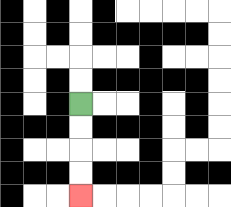{'start': '[3, 4]', 'end': '[3, 8]', 'path_directions': 'D,D,D,D', 'path_coordinates': '[[3, 4], [3, 5], [3, 6], [3, 7], [3, 8]]'}